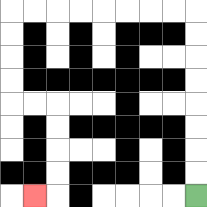{'start': '[8, 8]', 'end': '[1, 8]', 'path_directions': 'U,U,U,U,U,U,U,U,L,L,L,L,L,L,L,L,D,D,D,D,R,R,D,D,D,D,L', 'path_coordinates': '[[8, 8], [8, 7], [8, 6], [8, 5], [8, 4], [8, 3], [8, 2], [8, 1], [8, 0], [7, 0], [6, 0], [5, 0], [4, 0], [3, 0], [2, 0], [1, 0], [0, 0], [0, 1], [0, 2], [0, 3], [0, 4], [1, 4], [2, 4], [2, 5], [2, 6], [2, 7], [2, 8], [1, 8]]'}